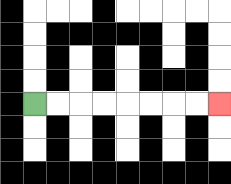{'start': '[1, 4]', 'end': '[9, 4]', 'path_directions': 'R,R,R,R,R,R,R,R', 'path_coordinates': '[[1, 4], [2, 4], [3, 4], [4, 4], [5, 4], [6, 4], [7, 4], [8, 4], [9, 4]]'}